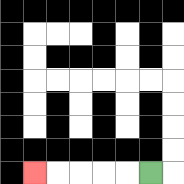{'start': '[6, 7]', 'end': '[1, 7]', 'path_directions': 'L,L,L,L,L', 'path_coordinates': '[[6, 7], [5, 7], [4, 7], [3, 7], [2, 7], [1, 7]]'}